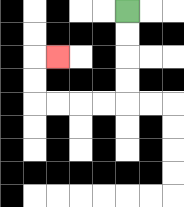{'start': '[5, 0]', 'end': '[2, 2]', 'path_directions': 'D,D,D,D,L,L,L,L,U,U,R', 'path_coordinates': '[[5, 0], [5, 1], [5, 2], [5, 3], [5, 4], [4, 4], [3, 4], [2, 4], [1, 4], [1, 3], [1, 2], [2, 2]]'}